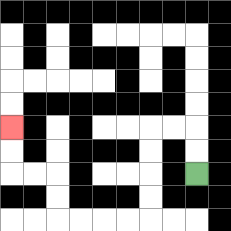{'start': '[8, 7]', 'end': '[0, 5]', 'path_directions': 'U,U,L,L,D,D,D,D,L,L,L,L,U,U,L,L,U,U', 'path_coordinates': '[[8, 7], [8, 6], [8, 5], [7, 5], [6, 5], [6, 6], [6, 7], [6, 8], [6, 9], [5, 9], [4, 9], [3, 9], [2, 9], [2, 8], [2, 7], [1, 7], [0, 7], [0, 6], [0, 5]]'}